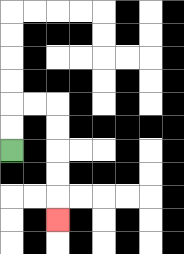{'start': '[0, 6]', 'end': '[2, 9]', 'path_directions': 'U,U,R,R,D,D,D,D,D', 'path_coordinates': '[[0, 6], [0, 5], [0, 4], [1, 4], [2, 4], [2, 5], [2, 6], [2, 7], [2, 8], [2, 9]]'}